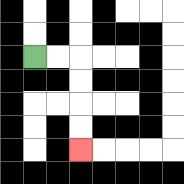{'start': '[1, 2]', 'end': '[3, 6]', 'path_directions': 'R,R,D,D,D,D', 'path_coordinates': '[[1, 2], [2, 2], [3, 2], [3, 3], [3, 4], [3, 5], [3, 6]]'}